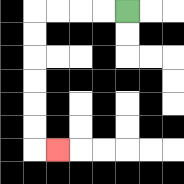{'start': '[5, 0]', 'end': '[2, 6]', 'path_directions': 'L,L,L,L,D,D,D,D,D,D,R', 'path_coordinates': '[[5, 0], [4, 0], [3, 0], [2, 0], [1, 0], [1, 1], [1, 2], [1, 3], [1, 4], [1, 5], [1, 6], [2, 6]]'}